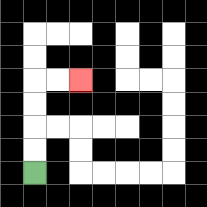{'start': '[1, 7]', 'end': '[3, 3]', 'path_directions': 'U,U,U,U,R,R', 'path_coordinates': '[[1, 7], [1, 6], [1, 5], [1, 4], [1, 3], [2, 3], [3, 3]]'}